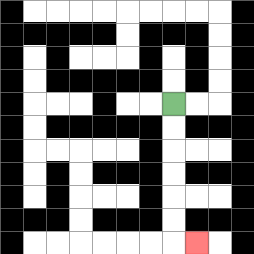{'start': '[7, 4]', 'end': '[8, 10]', 'path_directions': 'D,D,D,D,D,D,R', 'path_coordinates': '[[7, 4], [7, 5], [7, 6], [7, 7], [7, 8], [7, 9], [7, 10], [8, 10]]'}